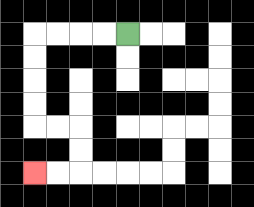{'start': '[5, 1]', 'end': '[1, 7]', 'path_directions': 'L,L,L,L,D,D,D,D,R,R,D,D,L,L', 'path_coordinates': '[[5, 1], [4, 1], [3, 1], [2, 1], [1, 1], [1, 2], [1, 3], [1, 4], [1, 5], [2, 5], [3, 5], [3, 6], [3, 7], [2, 7], [1, 7]]'}